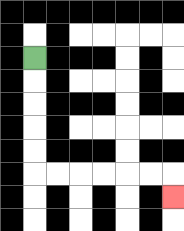{'start': '[1, 2]', 'end': '[7, 8]', 'path_directions': 'D,D,D,D,D,R,R,R,R,R,R,D', 'path_coordinates': '[[1, 2], [1, 3], [1, 4], [1, 5], [1, 6], [1, 7], [2, 7], [3, 7], [4, 7], [5, 7], [6, 7], [7, 7], [7, 8]]'}